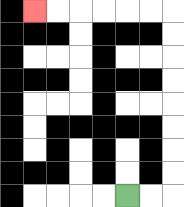{'start': '[5, 8]', 'end': '[1, 0]', 'path_directions': 'R,R,U,U,U,U,U,U,U,U,L,L,L,L,L,L', 'path_coordinates': '[[5, 8], [6, 8], [7, 8], [7, 7], [7, 6], [7, 5], [7, 4], [7, 3], [7, 2], [7, 1], [7, 0], [6, 0], [5, 0], [4, 0], [3, 0], [2, 0], [1, 0]]'}